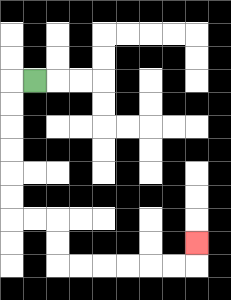{'start': '[1, 3]', 'end': '[8, 10]', 'path_directions': 'L,D,D,D,D,D,D,R,R,D,D,R,R,R,R,R,R,U', 'path_coordinates': '[[1, 3], [0, 3], [0, 4], [0, 5], [0, 6], [0, 7], [0, 8], [0, 9], [1, 9], [2, 9], [2, 10], [2, 11], [3, 11], [4, 11], [5, 11], [6, 11], [7, 11], [8, 11], [8, 10]]'}